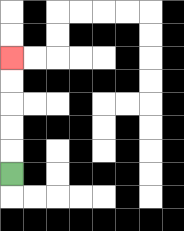{'start': '[0, 7]', 'end': '[0, 2]', 'path_directions': 'U,U,U,U,U', 'path_coordinates': '[[0, 7], [0, 6], [0, 5], [0, 4], [0, 3], [0, 2]]'}